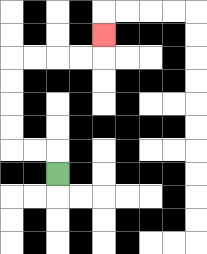{'start': '[2, 7]', 'end': '[4, 1]', 'path_directions': 'U,L,L,U,U,U,U,R,R,R,R,U', 'path_coordinates': '[[2, 7], [2, 6], [1, 6], [0, 6], [0, 5], [0, 4], [0, 3], [0, 2], [1, 2], [2, 2], [3, 2], [4, 2], [4, 1]]'}